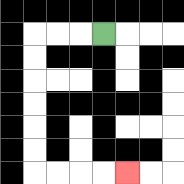{'start': '[4, 1]', 'end': '[5, 7]', 'path_directions': 'L,L,L,D,D,D,D,D,D,R,R,R,R', 'path_coordinates': '[[4, 1], [3, 1], [2, 1], [1, 1], [1, 2], [1, 3], [1, 4], [1, 5], [1, 6], [1, 7], [2, 7], [3, 7], [4, 7], [5, 7]]'}